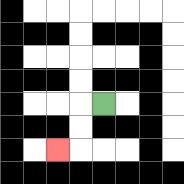{'start': '[4, 4]', 'end': '[2, 6]', 'path_directions': 'L,D,D,L', 'path_coordinates': '[[4, 4], [3, 4], [3, 5], [3, 6], [2, 6]]'}